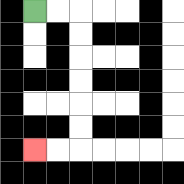{'start': '[1, 0]', 'end': '[1, 6]', 'path_directions': 'R,R,D,D,D,D,D,D,L,L', 'path_coordinates': '[[1, 0], [2, 0], [3, 0], [3, 1], [3, 2], [3, 3], [3, 4], [3, 5], [3, 6], [2, 6], [1, 6]]'}